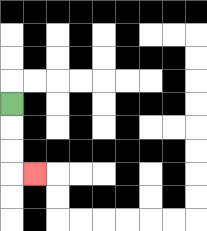{'start': '[0, 4]', 'end': '[1, 7]', 'path_directions': 'D,D,D,R', 'path_coordinates': '[[0, 4], [0, 5], [0, 6], [0, 7], [1, 7]]'}